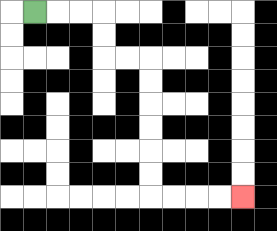{'start': '[1, 0]', 'end': '[10, 8]', 'path_directions': 'R,R,R,D,D,R,R,D,D,D,D,D,D,R,R,R,R', 'path_coordinates': '[[1, 0], [2, 0], [3, 0], [4, 0], [4, 1], [4, 2], [5, 2], [6, 2], [6, 3], [6, 4], [6, 5], [6, 6], [6, 7], [6, 8], [7, 8], [8, 8], [9, 8], [10, 8]]'}